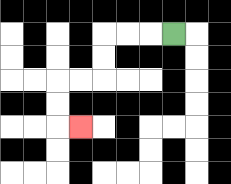{'start': '[7, 1]', 'end': '[3, 5]', 'path_directions': 'L,L,L,D,D,L,L,D,D,R', 'path_coordinates': '[[7, 1], [6, 1], [5, 1], [4, 1], [4, 2], [4, 3], [3, 3], [2, 3], [2, 4], [2, 5], [3, 5]]'}